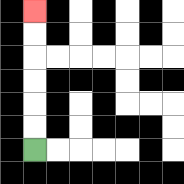{'start': '[1, 6]', 'end': '[1, 0]', 'path_directions': 'U,U,U,U,U,U', 'path_coordinates': '[[1, 6], [1, 5], [1, 4], [1, 3], [1, 2], [1, 1], [1, 0]]'}